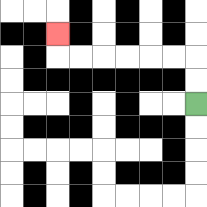{'start': '[8, 4]', 'end': '[2, 1]', 'path_directions': 'U,U,L,L,L,L,L,L,U', 'path_coordinates': '[[8, 4], [8, 3], [8, 2], [7, 2], [6, 2], [5, 2], [4, 2], [3, 2], [2, 2], [2, 1]]'}